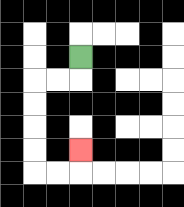{'start': '[3, 2]', 'end': '[3, 6]', 'path_directions': 'D,L,L,D,D,D,D,R,R,U', 'path_coordinates': '[[3, 2], [3, 3], [2, 3], [1, 3], [1, 4], [1, 5], [1, 6], [1, 7], [2, 7], [3, 7], [3, 6]]'}